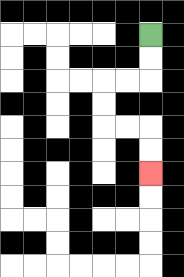{'start': '[6, 1]', 'end': '[6, 7]', 'path_directions': 'D,D,L,L,D,D,R,R,D,D', 'path_coordinates': '[[6, 1], [6, 2], [6, 3], [5, 3], [4, 3], [4, 4], [4, 5], [5, 5], [6, 5], [6, 6], [6, 7]]'}